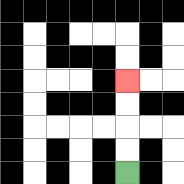{'start': '[5, 7]', 'end': '[5, 3]', 'path_directions': 'U,U,U,U', 'path_coordinates': '[[5, 7], [5, 6], [5, 5], [5, 4], [5, 3]]'}